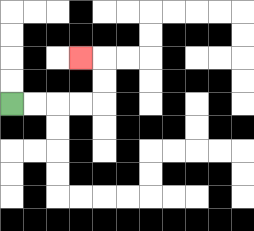{'start': '[0, 4]', 'end': '[3, 2]', 'path_directions': 'R,R,R,R,U,U,L', 'path_coordinates': '[[0, 4], [1, 4], [2, 4], [3, 4], [4, 4], [4, 3], [4, 2], [3, 2]]'}